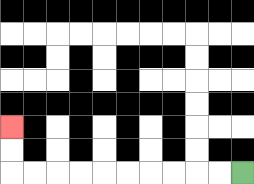{'start': '[10, 7]', 'end': '[0, 5]', 'path_directions': 'L,L,L,L,L,L,L,L,L,L,U,U', 'path_coordinates': '[[10, 7], [9, 7], [8, 7], [7, 7], [6, 7], [5, 7], [4, 7], [3, 7], [2, 7], [1, 7], [0, 7], [0, 6], [0, 5]]'}